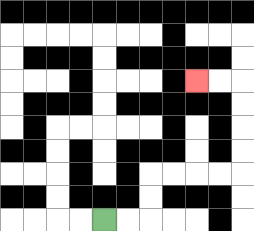{'start': '[4, 9]', 'end': '[8, 3]', 'path_directions': 'R,R,U,U,R,R,R,R,U,U,U,U,L,L', 'path_coordinates': '[[4, 9], [5, 9], [6, 9], [6, 8], [6, 7], [7, 7], [8, 7], [9, 7], [10, 7], [10, 6], [10, 5], [10, 4], [10, 3], [9, 3], [8, 3]]'}